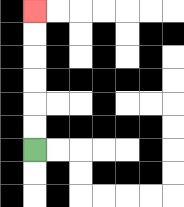{'start': '[1, 6]', 'end': '[1, 0]', 'path_directions': 'U,U,U,U,U,U', 'path_coordinates': '[[1, 6], [1, 5], [1, 4], [1, 3], [1, 2], [1, 1], [1, 0]]'}